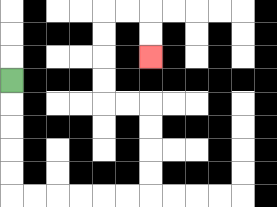{'start': '[0, 3]', 'end': '[6, 2]', 'path_directions': 'D,D,D,D,D,R,R,R,R,R,R,U,U,U,U,L,L,U,U,U,U,R,R,D,D', 'path_coordinates': '[[0, 3], [0, 4], [0, 5], [0, 6], [0, 7], [0, 8], [1, 8], [2, 8], [3, 8], [4, 8], [5, 8], [6, 8], [6, 7], [6, 6], [6, 5], [6, 4], [5, 4], [4, 4], [4, 3], [4, 2], [4, 1], [4, 0], [5, 0], [6, 0], [6, 1], [6, 2]]'}